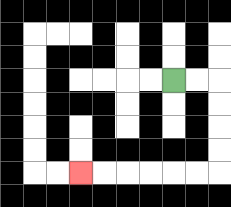{'start': '[7, 3]', 'end': '[3, 7]', 'path_directions': 'R,R,D,D,D,D,L,L,L,L,L,L', 'path_coordinates': '[[7, 3], [8, 3], [9, 3], [9, 4], [9, 5], [9, 6], [9, 7], [8, 7], [7, 7], [6, 7], [5, 7], [4, 7], [3, 7]]'}